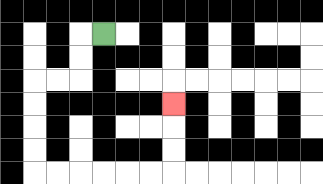{'start': '[4, 1]', 'end': '[7, 4]', 'path_directions': 'L,D,D,L,L,D,D,D,D,R,R,R,R,R,R,U,U,U', 'path_coordinates': '[[4, 1], [3, 1], [3, 2], [3, 3], [2, 3], [1, 3], [1, 4], [1, 5], [1, 6], [1, 7], [2, 7], [3, 7], [4, 7], [5, 7], [6, 7], [7, 7], [7, 6], [7, 5], [7, 4]]'}